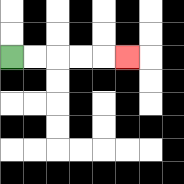{'start': '[0, 2]', 'end': '[5, 2]', 'path_directions': 'R,R,R,R,R', 'path_coordinates': '[[0, 2], [1, 2], [2, 2], [3, 2], [4, 2], [5, 2]]'}